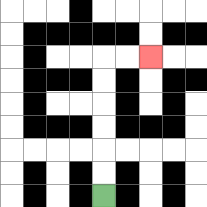{'start': '[4, 8]', 'end': '[6, 2]', 'path_directions': 'U,U,U,U,U,U,R,R', 'path_coordinates': '[[4, 8], [4, 7], [4, 6], [4, 5], [4, 4], [4, 3], [4, 2], [5, 2], [6, 2]]'}